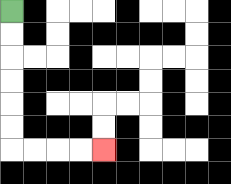{'start': '[0, 0]', 'end': '[4, 6]', 'path_directions': 'D,D,D,D,D,D,R,R,R,R', 'path_coordinates': '[[0, 0], [0, 1], [0, 2], [0, 3], [0, 4], [0, 5], [0, 6], [1, 6], [2, 6], [3, 6], [4, 6]]'}